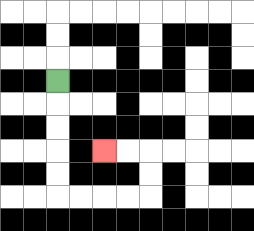{'start': '[2, 3]', 'end': '[4, 6]', 'path_directions': 'D,D,D,D,D,R,R,R,R,U,U,L,L', 'path_coordinates': '[[2, 3], [2, 4], [2, 5], [2, 6], [2, 7], [2, 8], [3, 8], [4, 8], [5, 8], [6, 8], [6, 7], [6, 6], [5, 6], [4, 6]]'}